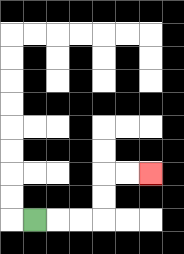{'start': '[1, 9]', 'end': '[6, 7]', 'path_directions': 'R,R,R,U,U,R,R', 'path_coordinates': '[[1, 9], [2, 9], [3, 9], [4, 9], [4, 8], [4, 7], [5, 7], [6, 7]]'}